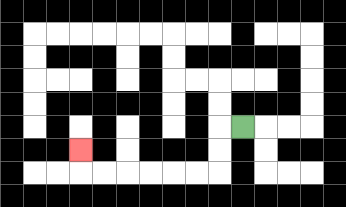{'start': '[10, 5]', 'end': '[3, 6]', 'path_directions': 'L,D,D,L,L,L,L,L,L,U', 'path_coordinates': '[[10, 5], [9, 5], [9, 6], [9, 7], [8, 7], [7, 7], [6, 7], [5, 7], [4, 7], [3, 7], [3, 6]]'}